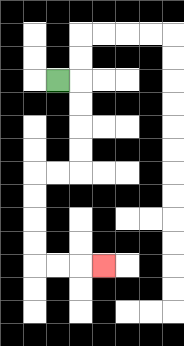{'start': '[2, 3]', 'end': '[4, 11]', 'path_directions': 'R,D,D,D,D,L,L,D,D,D,D,R,R,R', 'path_coordinates': '[[2, 3], [3, 3], [3, 4], [3, 5], [3, 6], [3, 7], [2, 7], [1, 7], [1, 8], [1, 9], [1, 10], [1, 11], [2, 11], [3, 11], [4, 11]]'}